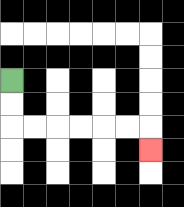{'start': '[0, 3]', 'end': '[6, 6]', 'path_directions': 'D,D,R,R,R,R,R,R,D', 'path_coordinates': '[[0, 3], [0, 4], [0, 5], [1, 5], [2, 5], [3, 5], [4, 5], [5, 5], [6, 5], [6, 6]]'}